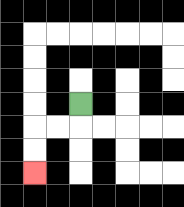{'start': '[3, 4]', 'end': '[1, 7]', 'path_directions': 'D,L,L,D,D', 'path_coordinates': '[[3, 4], [3, 5], [2, 5], [1, 5], [1, 6], [1, 7]]'}